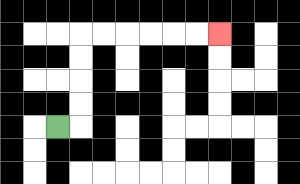{'start': '[2, 5]', 'end': '[9, 1]', 'path_directions': 'R,U,U,U,U,R,R,R,R,R,R', 'path_coordinates': '[[2, 5], [3, 5], [3, 4], [3, 3], [3, 2], [3, 1], [4, 1], [5, 1], [6, 1], [7, 1], [8, 1], [9, 1]]'}